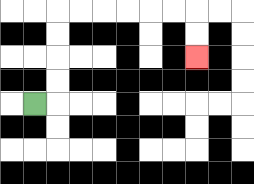{'start': '[1, 4]', 'end': '[8, 2]', 'path_directions': 'R,U,U,U,U,R,R,R,R,R,R,D,D', 'path_coordinates': '[[1, 4], [2, 4], [2, 3], [2, 2], [2, 1], [2, 0], [3, 0], [4, 0], [5, 0], [6, 0], [7, 0], [8, 0], [8, 1], [8, 2]]'}